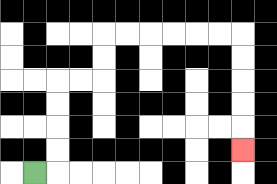{'start': '[1, 7]', 'end': '[10, 6]', 'path_directions': 'R,U,U,U,U,R,R,U,U,R,R,R,R,R,R,D,D,D,D,D', 'path_coordinates': '[[1, 7], [2, 7], [2, 6], [2, 5], [2, 4], [2, 3], [3, 3], [4, 3], [4, 2], [4, 1], [5, 1], [6, 1], [7, 1], [8, 1], [9, 1], [10, 1], [10, 2], [10, 3], [10, 4], [10, 5], [10, 6]]'}